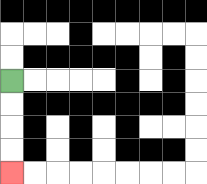{'start': '[0, 3]', 'end': '[0, 7]', 'path_directions': 'D,D,D,D', 'path_coordinates': '[[0, 3], [0, 4], [0, 5], [0, 6], [0, 7]]'}